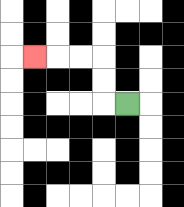{'start': '[5, 4]', 'end': '[1, 2]', 'path_directions': 'L,U,U,L,L,L', 'path_coordinates': '[[5, 4], [4, 4], [4, 3], [4, 2], [3, 2], [2, 2], [1, 2]]'}